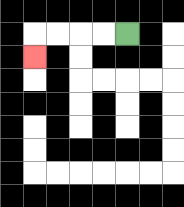{'start': '[5, 1]', 'end': '[1, 2]', 'path_directions': 'L,L,L,L,D', 'path_coordinates': '[[5, 1], [4, 1], [3, 1], [2, 1], [1, 1], [1, 2]]'}